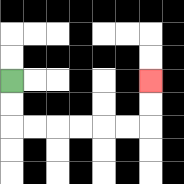{'start': '[0, 3]', 'end': '[6, 3]', 'path_directions': 'D,D,R,R,R,R,R,R,U,U', 'path_coordinates': '[[0, 3], [0, 4], [0, 5], [1, 5], [2, 5], [3, 5], [4, 5], [5, 5], [6, 5], [6, 4], [6, 3]]'}